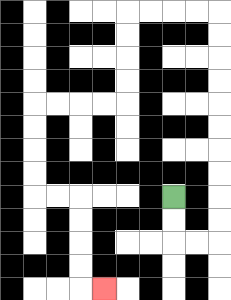{'start': '[7, 8]', 'end': '[4, 12]', 'path_directions': 'D,D,R,R,U,U,U,U,U,U,U,U,U,U,L,L,L,L,D,D,D,D,L,L,L,L,D,D,D,D,R,R,D,D,D,D,R', 'path_coordinates': '[[7, 8], [7, 9], [7, 10], [8, 10], [9, 10], [9, 9], [9, 8], [9, 7], [9, 6], [9, 5], [9, 4], [9, 3], [9, 2], [9, 1], [9, 0], [8, 0], [7, 0], [6, 0], [5, 0], [5, 1], [5, 2], [5, 3], [5, 4], [4, 4], [3, 4], [2, 4], [1, 4], [1, 5], [1, 6], [1, 7], [1, 8], [2, 8], [3, 8], [3, 9], [3, 10], [3, 11], [3, 12], [4, 12]]'}